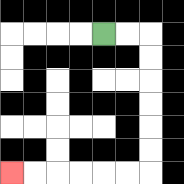{'start': '[4, 1]', 'end': '[0, 7]', 'path_directions': 'R,R,D,D,D,D,D,D,L,L,L,L,L,L', 'path_coordinates': '[[4, 1], [5, 1], [6, 1], [6, 2], [6, 3], [6, 4], [6, 5], [6, 6], [6, 7], [5, 7], [4, 7], [3, 7], [2, 7], [1, 7], [0, 7]]'}